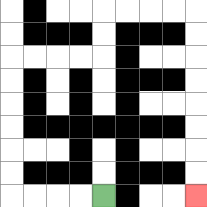{'start': '[4, 8]', 'end': '[8, 8]', 'path_directions': 'L,L,L,L,U,U,U,U,U,U,R,R,R,R,U,U,R,R,R,R,D,D,D,D,D,D,D,D', 'path_coordinates': '[[4, 8], [3, 8], [2, 8], [1, 8], [0, 8], [0, 7], [0, 6], [0, 5], [0, 4], [0, 3], [0, 2], [1, 2], [2, 2], [3, 2], [4, 2], [4, 1], [4, 0], [5, 0], [6, 0], [7, 0], [8, 0], [8, 1], [8, 2], [8, 3], [8, 4], [8, 5], [8, 6], [8, 7], [8, 8]]'}